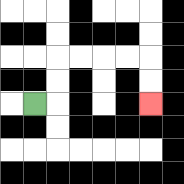{'start': '[1, 4]', 'end': '[6, 4]', 'path_directions': 'R,U,U,R,R,R,R,D,D', 'path_coordinates': '[[1, 4], [2, 4], [2, 3], [2, 2], [3, 2], [4, 2], [5, 2], [6, 2], [6, 3], [6, 4]]'}